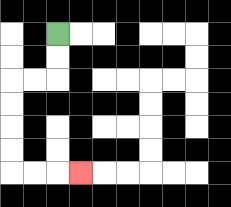{'start': '[2, 1]', 'end': '[3, 7]', 'path_directions': 'D,D,L,L,D,D,D,D,R,R,R', 'path_coordinates': '[[2, 1], [2, 2], [2, 3], [1, 3], [0, 3], [0, 4], [0, 5], [0, 6], [0, 7], [1, 7], [2, 7], [3, 7]]'}